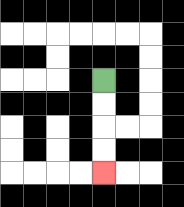{'start': '[4, 3]', 'end': '[4, 7]', 'path_directions': 'D,D,D,D', 'path_coordinates': '[[4, 3], [4, 4], [4, 5], [4, 6], [4, 7]]'}